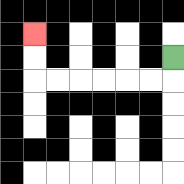{'start': '[7, 2]', 'end': '[1, 1]', 'path_directions': 'D,L,L,L,L,L,L,U,U', 'path_coordinates': '[[7, 2], [7, 3], [6, 3], [5, 3], [4, 3], [3, 3], [2, 3], [1, 3], [1, 2], [1, 1]]'}